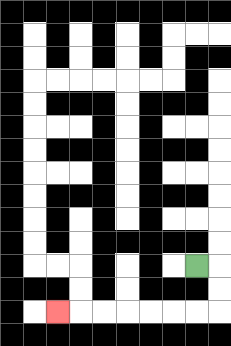{'start': '[8, 11]', 'end': '[2, 13]', 'path_directions': 'R,D,D,L,L,L,L,L,L,L', 'path_coordinates': '[[8, 11], [9, 11], [9, 12], [9, 13], [8, 13], [7, 13], [6, 13], [5, 13], [4, 13], [3, 13], [2, 13]]'}